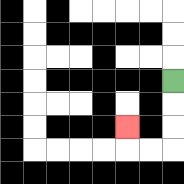{'start': '[7, 3]', 'end': '[5, 5]', 'path_directions': 'D,D,D,L,L,U', 'path_coordinates': '[[7, 3], [7, 4], [7, 5], [7, 6], [6, 6], [5, 6], [5, 5]]'}